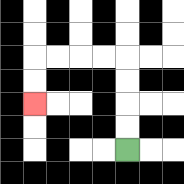{'start': '[5, 6]', 'end': '[1, 4]', 'path_directions': 'U,U,U,U,L,L,L,L,D,D', 'path_coordinates': '[[5, 6], [5, 5], [5, 4], [5, 3], [5, 2], [4, 2], [3, 2], [2, 2], [1, 2], [1, 3], [1, 4]]'}